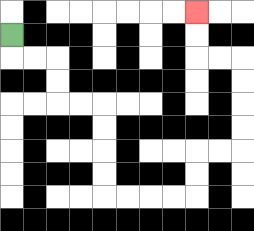{'start': '[0, 1]', 'end': '[8, 0]', 'path_directions': 'D,R,R,D,D,R,R,D,D,D,D,R,R,R,R,U,U,R,R,U,U,U,U,L,L,U,U', 'path_coordinates': '[[0, 1], [0, 2], [1, 2], [2, 2], [2, 3], [2, 4], [3, 4], [4, 4], [4, 5], [4, 6], [4, 7], [4, 8], [5, 8], [6, 8], [7, 8], [8, 8], [8, 7], [8, 6], [9, 6], [10, 6], [10, 5], [10, 4], [10, 3], [10, 2], [9, 2], [8, 2], [8, 1], [8, 0]]'}